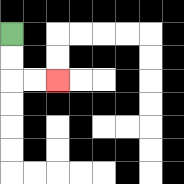{'start': '[0, 1]', 'end': '[2, 3]', 'path_directions': 'D,D,R,R', 'path_coordinates': '[[0, 1], [0, 2], [0, 3], [1, 3], [2, 3]]'}